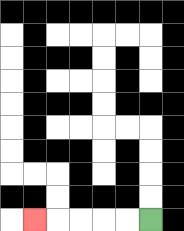{'start': '[6, 9]', 'end': '[1, 9]', 'path_directions': 'L,L,L,L,L', 'path_coordinates': '[[6, 9], [5, 9], [4, 9], [3, 9], [2, 9], [1, 9]]'}